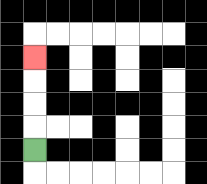{'start': '[1, 6]', 'end': '[1, 2]', 'path_directions': 'U,U,U,U', 'path_coordinates': '[[1, 6], [1, 5], [1, 4], [1, 3], [1, 2]]'}